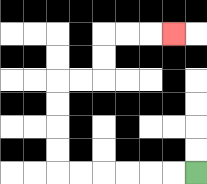{'start': '[8, 7]', 'end': '[7, 1]', 'path_directions': 'L,L,L,L,L,L,U,U,U,U,R,R,U,U,R,R,R', 'path_coordinates': '[[8, 7], [7, 7], [6, 7], [5, 7], [4, 7], [3, 7], [2, 7], [2, 6], [2, 5], [2, 4], [2, 3], [3, 3], [4, 3], [4, 2], [4, 1], [5, 1], [6, 1], [7, 1]]'}